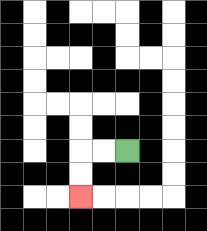{'start': '[5, 6]', 'end': '[3, 8]', 'path_directions': 'L,L,D,D', 'path_coordinates': '[[5, 6], [4, 6], [3, 6], [3, 7], [3, 8]]'}